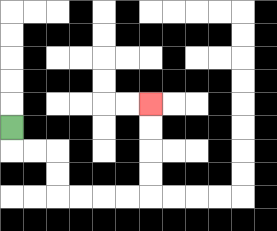{'start': '[0, 5]', 'end': '[6, 4]', 'path_directions': 'D,R,R,D,D,R,R,R,R,U,U,U,U', 'path_coordinates': '[[0, 5], [0, 6], [1, 6], [2, 6], [2, 7], [2, 8], [3, 8], [4, 8], [5, 8], [6, 8], [6, 7], [6, 6], [6, 5], [6, 4]]'}